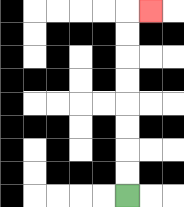{'start': '[5, 8]', 'end': '[6, 0]', 'path_directions': 'U,U,U,U,U,U,U,U,R', 'path_coordinates': '[[5, 8], [5, 7], [5, 6], [5, 5], [5, 4], [5, 3], [5, 2], [5, 1], [5, 0], [6, 0]]'}